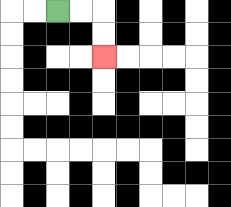{'start': '[2, 0]', 'end': '[4, 2]', 'path_directions': 'R,R,D,D', 'path_coordinates': '[[2, 0], [3, 0], [4, 0], [4, 1], [4, 2]]'}